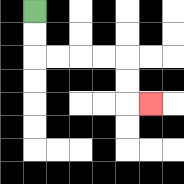{'start': '[1, 0]', 'end': '[6, 4]', 'path_directions': 'D,D,R,R,R,R,D,D,R', 'path_coordinates': '[[1, 0], [1, 1], [1, 2], [2, 2], [3, 2], [4, 2], [5, 2], [5, 3], [5, 4], [6, 4]]'}